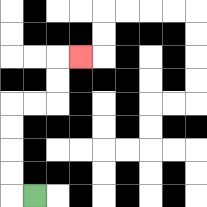{'start': '[1, 8]', 'end': '[3, 2]', 'path_directions': 'L,U,U,U,U,R,R,U,U,R', 'path_coordinates': '[[1, 8], [0, 8], [0, 7], [0, 6], [0, 5], [0, 4], [1, 4], [2, 4], [2, 3], [2, 2], [3, 2]]'}